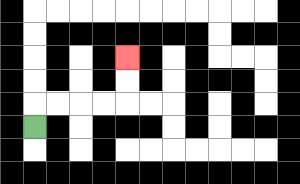{'start': '[1, 5]', 'end': '[5, 2]', 'path_directions': 'U,R,R,R,R,U,U', 'path_coordinates': '[[1, 5], [1, 4], [2, 4], [3, 4], [4, 4], [5, 4], [5, 3], [5, 2]]'}